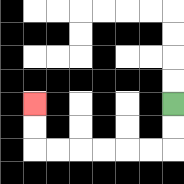{'start': '[7, 4]', 'end': '[1, 4]', 'path_directions': 'D,D,L,L,L,L,L,L,U,U', 'path_coordinates': '[[7, 4], [7, 5], [7, 6], [6, 6], [5, 6], [4, 6], [3, 6], [2, 6], [1, 6], [1, 5], [1, 4]]'}